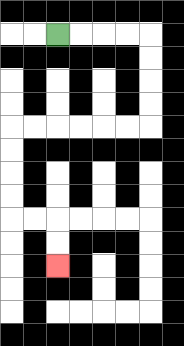{'start': '[2, 1]', 'end': '[2, 11]', 'path_directions': 'R,R,R,R,D,D,D,D,L,L,L,L,L,L,D,D,D,D,R,R,D,D', 'path_coordinates': '[[2, 1], [3, 1], [4, 1], [5, 1], [6, 1], [6, 2], [6, 3], [6, 4], [6, 5], [5, 5], [4, 5], [3, 5], [2, 5], [1, 5], [0, 5], [0, 6], [0, 7], [0, 8], [0, 9], [1, 9], [2, 9], [2, 10], [2, 11]]'}